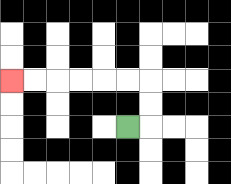{'start': '[5, 5]', 'end': '[0, 3]', 'path_directions': 'R,U,U,L,L,L,L,L,L', 'path_coordinates': '[[5, 5], [6, 5], [6, 4], [6, 3], [5, 3], [4, 3], [3, 3], [2, 3], [1, 3], [0, 3]]'}